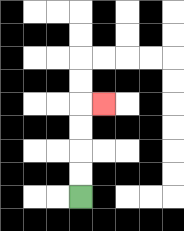{'start': '[3, 8]', 'end': '[4, 4]', 'path_directions': 'U,U,U,U,R', 'path_coordinates': '[[3, 8], [3, 7], [3, 6], [3, 5], [3, 4], [4, 4]]'}